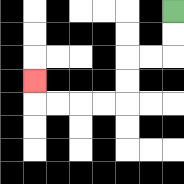{'start': '[7, 0]', 'end': '[1, 3]', 'path_directions': 'D,D,L,L,D,D,L,L,L,L,U', 'path_coordinates': '[[7, 0], [7, 1], [7, 2], [6, 2], [5, 2], [5, 3], [5, 4], [4, 4], [3, 4], [2, 4], [1, 4], [1, 3]]'}